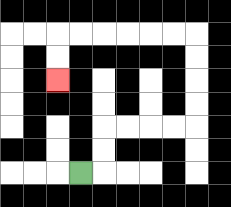{'start': '[3, 7]', 'end': '[2, 3]', 'path_directions': 'R,U,U,R,R,R,R,U,U,U,U,L,L,L,L,L,L,D,D', 'path_coordinates': '[[3, 7], [4, 7], [4, 6], [4, 5], [5, 5], [6, 5], [7, 5], [8, 5], [8, 4], [8, 3], [8, 2], [8, 1], [7, 1], [6, 1], [5, 1], [4, 1], [3, 1], [2, 1], [2, 2], [2, 3]]'}